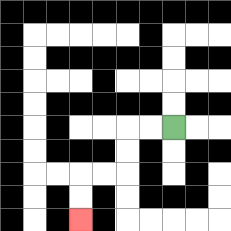{'start': '[7, 5]', 'end': '[3, 9]', 'path_directions': 'L,L,D,D,L,L,D,D', 'path_coordinates': '[[7, 5], [6, 5], [5, 5], [5, 6], [5, 7], [4, 7], [3, 7], [3, 8], [3, 9]]'}